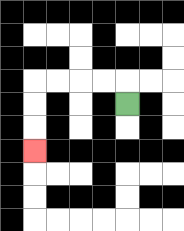{'start': '[5, 4]', 'end': '[1, 6]', 'path_directions': 'U,L,L,L,L,D,D,D', 'path_coordinates': '[[5, 4], [5, 3], [4, 3], [3, 3], [2, 3], [1, 3], [1, 4], [1, 5], [1, 6]]'}